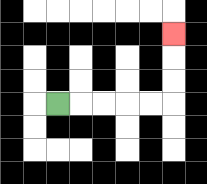{'start': '[2, 4]', 'end': '[7, 1]', 'path_directions': 'R,R,R,R,R,U,U,U', 'path_coordinates': '[[2, 4], [3, 4], [4, 4], [5, 4], [6, 4], [7, 4], [7, 3], [7, 2], [7, 1]]'}